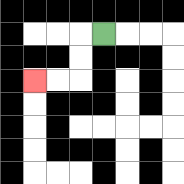{'start': '[4, 1]', 'end': '[1, 3]', 'path_directions': 'L,D,D,L,L', 'path_coordinates': '[[4, 1], [3, 1], [3, 2], [3, 3], [2, 3], [1, 3]]'}